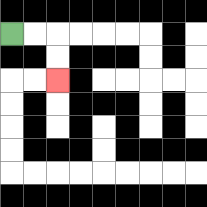{'start': '[0, 1]', 'end': '[2, 3]', 'path_directions': 'R,R,D,D', 'path_coordinates': '[[0, 1], [1, 1], [2, 1], [2, 2], [2, 3]]'}